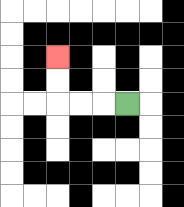{'start': '[5, 4]', 'end': '[2, 2]', 'path_directions': 'L,L,L,U,U', 'path_coordinates': '[[5, 4], [4, 4], [3, 4], [2, 4], [2, 3], [2, 2]]'}